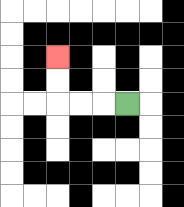{'start': '[5, 4]', 'end': '[2, 2]', 'path_directions': 'L,L,L,U,U', 'path_coordinates': '[[5, 4], [4, 4], [3, 4], [2, 4], [2, 3], [2, 2]]'}